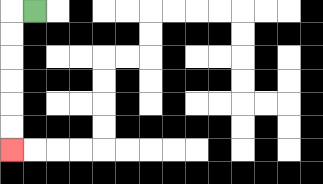{'start': '[1, 0]', 'end': '[0, 6]', 'path_directions': 'L,D,D,D,D,D,D', 'path_coordinates': '[[1, 0], [0, 0], [0, 1], [0, 2], [0, 3], [0, 4], [0, 5], [0, 6]]'}